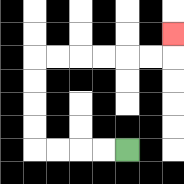{'start': '[5, 6]', 'end': '[7, 1]', 'path_directions': 'L,L,L,L,U,U,U,U,R,R,R,R,R,R,U', 'path_coordinates': '[[5, 6], [4, 6], [3, 6], [2, 6], [1, 6], [1, 5], [1, 4], [1, 3], [1, 2], [2, 2], [3, 2], [4, 2], [5, 2], [6, 2], [7, 2], [7, 1]]'}